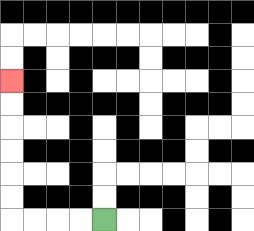{'start': '[4, 9]', 'end': '[0, 3]', 'path_directions': 'L,L,L,L,U,U,U,U,U,U', 'path_coordinates': '[[4, 9], [3, 9], [2, 9], [1, 9], [0, 9], [0, 8], [0, 7], [0, 6], [0, 5], [0, 4], [0, 3]]'}